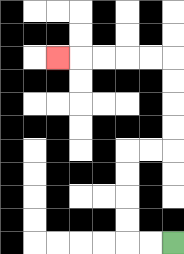{'start': '[7, 10]', 'end': '[2, 2]', 'path_directions': 'L,L,U,U,U,U,R,R,U,U,U,U,L,L,L,L,L', 'path_coordinates': '[[7, 10], [6, 10], [5, 10], [5, 9], [5, 8], [5, 7], [5, 6], [6, 6], [7, 6], [7, 5], [7, 4], [7, 3], [7, 2], [6, 2], [5, 2], [4, 2], [3, 2], [2, 2]]'}